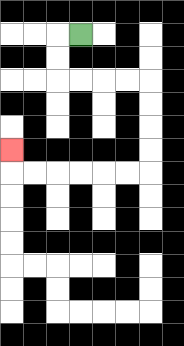{'start': '[3, 1]', 'end': '[0, 6]', 'path_directions': 'L,D,D,R,R,R,R,D,D,D,D,L,L,L,L,L,L,U', 'path_coordinates': '[[3, 1], [2, 1], [2, 2], [2, 3], [3, 3], [4, 3], [5, 3], [6, 3], [6, 4], [6, 5], [6, 6], [6, 7], [5, 7], [4, 7], [3, 7], [2, 7], [1, 7], [0, 7], [0, 6]]'}